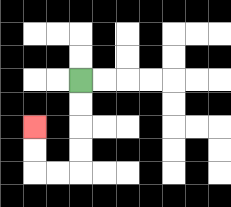{'start': '[3, 3]', 'end': '[1, 5]', 'path_directions': 'D,D,D,D,L,L,U,U', 'path_coordinates': '[[3, 3], [3, 4], [3, 5], [3, 6], [3, 7], [2, 7], [1, 7], [1, 6], [1, 5]]'}